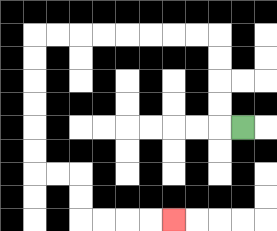{'start': '[10, 5]', 'end': '[7, 9]', 'path_directions': 'L,U,U,U,U,L,L,L,L,L,L,L,L,D,D,D,D,D,D,R,R,D,D,R,R,R,R', 'path_coordinates': '[[10, 5], [9, 5], [9, 4], [9, 3], [9, 2], [9, 1], [8, 1], [7, 1], [6, 1], [5, 1], [4, 1], [3, 1], [2, 1], [1, 1], [1, 2], [1, 3], [1, 4], [1, 5], [1, 6], [1, 7], [2, 7], [3, 7], [3, 8], [3, 9], [4, 9], [5, 9], [6, 9], [7, 9]]'}